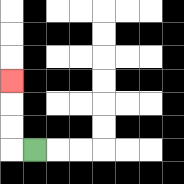{'start': '[1, 6]', 'end': '[0, 3]', 'path_directions': 'L,U,U,U', 'path_coordinates': '[[1, 6], [0, 6], [0, 5], [0, 4], [0, 3]]'}